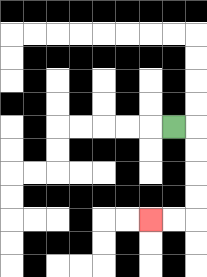{'start': '[7, 5]', 'end': '[6, 9]', 'path_directions': 'R,D,D,D,D,L,L', 'path_coordinates': '[[7, 5], [8, 5], [8, 6], [8, 7], [8, 8], [8, 9], [7, 9], [6, 9]]'}